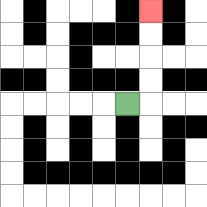{'start': '[5, 4]', 'end': '[6, 0]', 'path_directions': 'R,U,U,U,U', 'path_coordinates': '[[5, 4], [6, 4], [6, 3], [6, 2], [6, 1], [6, 0]]'}